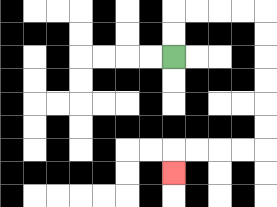{'start': '[7, 2]', 'end': '[7, 7]', 'path_directions': 'U,U,R,R,R,R,D,D,D,D,D,D,L,L,L,L,D', 'path_coordinates': '[[7, 2], [7, 1], [7, 0], [8, 0], [9, 0], [10, 0], [11, 0], [11, 1], [11, 2], [11, 3], [11, 4], [11, 5], [11, 6], [10, 6], [9, 6], [8, 6], [7, 6], [7, 7]]'}